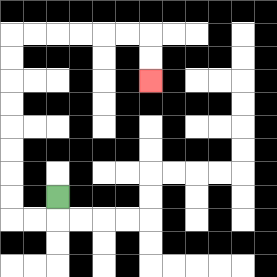{'start': '[2, 8]', 'end': '[6, 3]', 'path_directions': 'D,L,L,U,U,U,U,U,U,U,U,R,R,R,R,R,R,D,D', 'path_coordinates': '[[2, 8], [2, 9], [1, 9], [0, 9], [0, 8], [0, 7], [0, 6], [0, 5], [0, 4], [0, 3], [0, 2], [0, 1], [1, 1], [2, 1], [3, 1], [4, 1], [5, 1], [6, 1], [6, 2], [6, 3]]'}